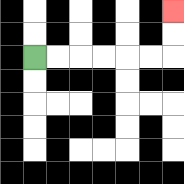{'start': '[1, 2]', 'end': '[7, 0]', 'path_directions': 'R,R,R,R,R,R,U,U', 'path_coordinates': '[[1, 2], [2, 2], [3, 2], [4, 2], [5, 2], [6, 2], [7, 2], [7, 1], [7, 0]]'}